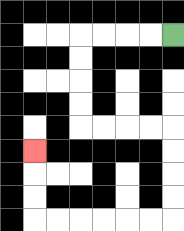{'start': '[7, 1]', 'end': '[1, 6]', 'path_directions': 'L,L,L,L,D,D,D,D,R,R,R,R,D,D,D,D,L,L,L,L,L,L,U,U,U', 'path_coordinates': '[[7, 1], [6, 1], [5, 1], [4, 1], [3, 1], [3, 2], [3, 3], [3, 4], [3, 5], [4, 5], [5, 5], [6, 5], [7, 5], [7, 6], [7, 7], [7, 8], [7, 9], [6, 9], [5, 9], [4, 9], [3, 9], [2, 9], [1, 9], [1, 8], [1, 7], [1, 6]]'}